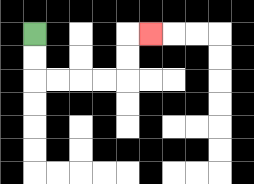{'start': '[1, 1]', 'end': '[6, 1]', 'path_directions': 'D,D,R,R,R,R,U,U,R', 'path_coordinates': '[[1, 1], [1, 2], [1, 3], [2, 3], [3, 3], [4, 3], [5, 3], [5, 2], [5, 1], [6, 1]]'}